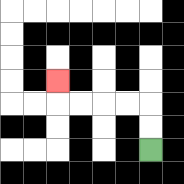{'start': '[6, 6]', 'end': '[2, 3]', 'path_directions': 'U,U,L,L,L,L,U', 'path_coordinates': '[[6, 6], [6, 5], [6, 4], [5, 4], [4, 4], [3, 4], [2, 4], [2, 3]]'}